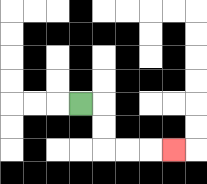{'start': '[3, 4]', 'end': '[7, 6]', 'path_directions': 'R,D,D,R,R,R', 'path_coordinates': '[[3, 4], [4, 4], [4, 5], [4, 6], [5, 6], [6, 6], [7, 6]]'}